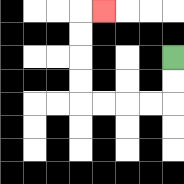{'start': '[7, 2]', 'end': '[4, 0]', 'path_directions': 'D,D,L,L,L,L,U,U,U,U,R', 'path_coordinates': '[[7, 2], [7, 3], [7, 4], [6, 4], [5, 4], [4, 4], [3, 4], [3, 3], [3, 2], [3, 1], [3, 0], [4, 0]]'}